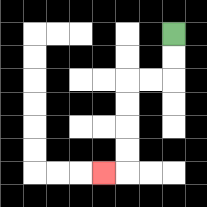{'start': '[7, 1]', 'end': '[4, 7]', 'path_directions': 'D,D,L,L,D,D,D,D,L', 'path_coordinates': '[[7, 1], [7, 2], [7, 3], [6, 3], [5, 3], [5, 4], [5, 5], [5, 6], [5, 7], [4, 7]]'}